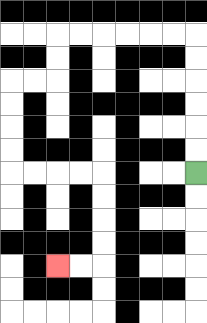{'start': '[8, 7]', 'end': '[2, 11]', 'path_directions': 'U,U,U,U,U,U,L,L,L,L,L,L,D,D,L,L,D,D,D,D,R,R,R,R,D,D,D,D,L,L', 'path_coordinates': '[[8, 7], [8, 6], [8, 5], [8, 4], [8, 3], [8, 2], [8, 1], [7, 1], [6, 1], [5, 1], [4, 1], [3, 1], [2, 1], [2, 2], [2, 3], [1, 3], [0, 3], [0, 4], [0, 5], [0, 6], [0, 7], [1, 7], [2, 7], [3, 7], [4, 7], [4, 8], [4, 9], [4, 10], [4, 11], [3, 11], [2, 11]]'}